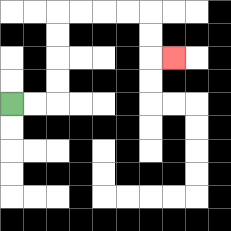{'start': '[0, 4]', 'end': '[7, 2]', 'path_directions': 'R,R,U,U,U,U,R,R,R,R,D,D,R', 'path_coordinates': '[[0, 4], [1, 4], [2, 4], [2, 3], [2, 2], [2, 1], [2, 0], [3, 0], [4, 0], [5, 0], [6, 0], [6, 1], [6, 2], [7, 2]]'}